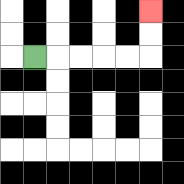{'start': '[1, 2]', 'end': '[6, 0]', 'path_directions': 'R,R,R,R,R,U,U', 'path_coordinates': '[[1, 2], [2, 2], [3, 2], [4, 2], [5, 2], [6, 2], [6, 1], [6, 0]]'}